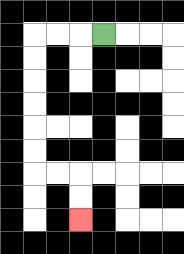{'start': '[4, 1]', 'end': '[3, 9]', 'path_directions': 'L,L,L,D,D,D,D,D,D,R,R,D,D', 'path_coordinates': '[[4, 1], [3, 1], [2, 1], [1, 1], [1, 2], [1, 3], [1, 4], [1, 5], [1, 6], [1, 7], [2, 7], [3, 7], [3, 8], [3, 9]]'}